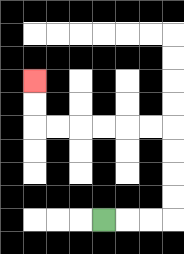{'start': '[4, 9]', 'end': '[1, 3]', 'path_directions': 'R,R,R,U,U,U,U,L,L,L,L,L,L,U,U', 'path_coordinates': '[[4, 9], [5, 9], [6, 9], [7, 9], [7, 8], [7, 7], [7, 6], [7, 5], [6, 5], [5, 5], [4, 5], [3, 5], [2, 5], [1, 5], [1, 4], [1, 3]]'}